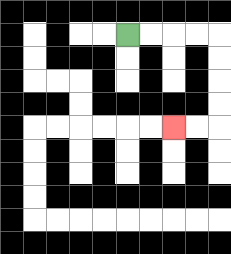{'start': '[5, 1]', 'end': '[7, 5]', 'path_directions': 'R,R,R,R,D,D,D,D,L,L', 'path_coordinates': '[[5, 1], [6, 1], [7, 1], [8, 1], [9, 1], [9, 2], [9, 3], [9, 4], [9, 5], [8, 5], [7, 5]]'}